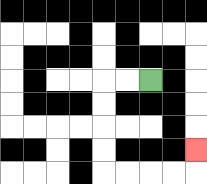{'start': '[6, 3]', 'end': '[8, 6]', 'path_directions': 'L,L,D,D,D,D,R,R,R,R,U', 'path_coordinates': '[[6, 3], [5, 3], [4, 3], [4, 4], [4, 5], [4, 6], [4, 7], [5, 7], [6, 7], [7, 7], [8, 7], [8, 6]]'}